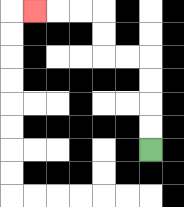{'start': '[6, 6]', 'end': '[1, 0]', 'path_directions': 'U,U,U,U,L,L,U,U,L,L,L', 'path_coordinates': '[[6, 6], [6, 5], [6, 4], [6, 3], [6, 2], [5, 2], [4, 2], [4, 1], [4, 0], [3, 0], [2, 0], [1, 0]]'}